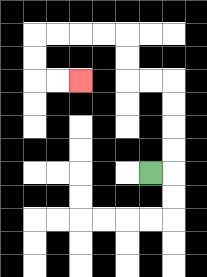{'start': '[6, 7]', 'end': '[3, 3]', 'path_directions': 'R,U,U,U,U,L,L,U,U,L,L,L,L,D,D,R,R', 'path_coordinates': '[[6, 7], [7, 7], [7, 6], [7, 5], [7, 4], [7, 3], [6, 3], [5, 3], [5, 2], [5, 1], [4, 1], [3, 1], [2, 1], [1, 1], [1, 2], [1, 3], [2, 3], [3, 3]]'}